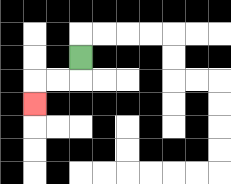{'start': '[3, 2]', 'end': '[1, 4]', 'path_directions': 'D,L,L,D', 'path_coordinates': '[[3, 2], [3, 3], [2, 3], [1, 3], [1, 4]]'}